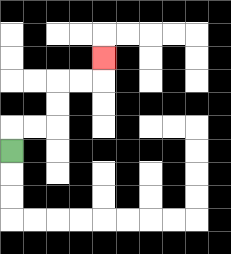{'start': '[0, 6]', 'end': '[4, 2]', 'path_directions': 'U,R,R,U,U,R,R,U', 'path_coordinates': '[[0, 6], [0, 5], [1, 5], [2, 5], [2, 4], [2, 3], [3, 3], [4, 3], [4, 2]]'}